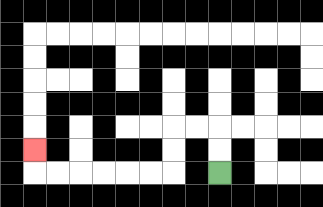{'start': '[9, 7]', 'end': '[1, 6]', 'path_directions': 'U,U,L,L,D,D,L,L,L,L,L,L,U', 'path_coordinates': '[[9, 7], [9, 6], [9, 5], [8, 5], [7, 5], [7, 6], [7, 7], [6, 7], [5, 7], [4, 7], [3, 7], [2, 7], [1, 7], [1, 6]]'}